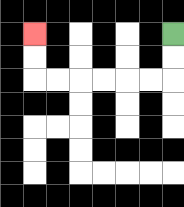{'start': '[7, 1]', 'end': '[1, 1]', 'path_directions': 'D,D,L,L,L,L,L,L,U,U', 'path_coordinates': '[[7, 1], [7, 2], [7, 3], [6, 3], [5, 3], [4, 3], [3, 3], [2, 3], [1, 3], [1, 2], [1, 1]]'}